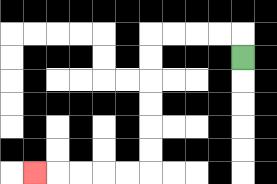{'start': '[10, 2]', 'end': '[1, 7]', 'path_directions': 'U,L,L,L,L,D,D,D,D,D,D,L,L,L,L,L', 'path_coordinates': '[[10, 2], [10, 1], [9, 1], [8, 1], [7, 1], [6, 1], [6, 2], [6, 3], [6, 4], [6, 5], [6, 6], [6, 7], [5, 7], [4, 7], [3, 7], [2, 7], [1, 7]]'}